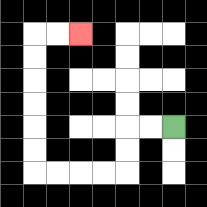{'start': '[7, 5]', 'end': '[3, 1]', 'path_directions': 'L,L,D,D,L,L,L,L,U,U,U,U,U,U,R,R', 'path_coordinates': '[[7, 5], [6, 5], [5, 5], [5, 6], [5, 7], [4, 7], [3, 7], [2, 7], [1, 7], [1, 6], [1, 5], [1, 4], [1, 3], [1, 2], [1, 1], [2, 1], [3, 1]]'}